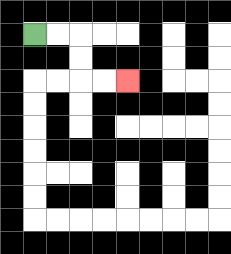{'start': '[1, 1]', 'end': '[5, 3]', 'path_directions': 'R,R,D,D,R,R', 'path_coordinates': '[[1, 1], [2, 1], [3, 1], [3, 2], [3, 3], [4, 3], [5, 3]]'}